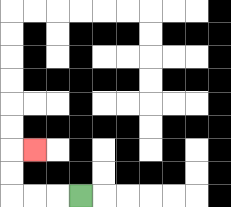{'start': '[3, 8]', 'end': '[1, 6]', 'path_directions': 'L,L,L,U,U,R', 'path_coordinates': '[[3, 8], [2, 8], [1, 8], [0, 8], [0, 7], [0, 6], [1, 6]]'}